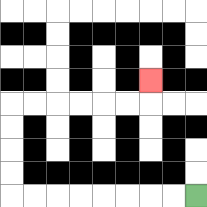{'start': '[8, 8]', 'end': '[6, 3]', 'path_directions': 'L,L,L,L,L,L,L,L,U,U,U,U,R,R,R,R,R,R,U', 'path_coordinates': '[[8, 8], [7, 8], [6, 8], [5, 8], [4, 8], [3, 8], [2, 8], [1, 8], [0, 8], [0, 7], [0, 6], [0, 5], [0, 4], [1, 4], [2, 4], [3, 4], [4, 4], [5, 4], [6, 4], [6, 3]]'}